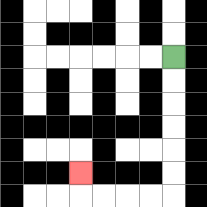{'start': '[7, 2]', 'end': '[3, 7]', 'path_directions': 'D,D,D,D,D,D,L,L,L,L,U', 'path_coordinates': '[[7, 2], [7, 3], [7, 4], [7, 5], [7, 6], [7, 7], [7, 8], [6, 8], [5, 8], [4, 8], [3, 8], [3, 7]]'}